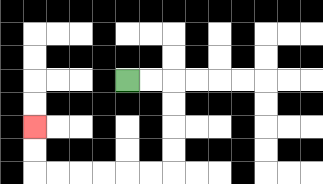{'start': '[5, 3]', 'end': '[1, 5]', 'path_directions': 'R,R,D,D,D,D,L,L,L,L,L,L,U,U', 'path_coordinates': '[[5, 3], [6, 3], [7, 3], [7, 4], [7, 5], [7, 6], [7, 7], [6, 7], [5, 7], [4, 7], [3, 7], [2, 7], [1, 7], [1, 6], [1, 5]]'}